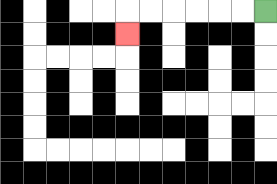{'start': '[11, 0]', 'end': '[5, 1]', 'path_directions': 'L,L,L,L,L,L,D', 'path_coordinates': '[[11, 0], [10, 0], [9, 0], [8, 0], [7, 0], [6, 0], [5, 0], [5, 1]]'}